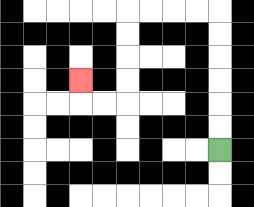{'start': '[9, 6]', 'end': '[3, 3]', 'path_directions': 'U,U,U,U,U,U,L,L,L,L,D,D,D,D,L,L,U', 'path_coordinates': '[[9, 6], [9, 5], [9, 4], [9, 3], [9, 2], [9, 1], [9, 0], [8, 0], [7, 0], [6, 0], [5, 0], [5, 1], [5, 2], [5, 3], [5, 4], [4, 4], [3, 4], [3, 3]]'}